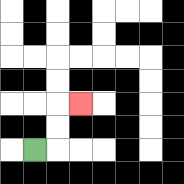{'start': '[1, 6]', 'end': '[3, 4]', 'path_directions': 'R,U,U,R', 'path_coordinates': '[[1, 6], [2, 6], [2, 5], [2, 4], [3, 4]]'}